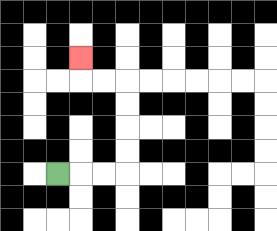{'start': '[2, 7]', 'end': '[3, 2]', 'path_directions': 'R,R,R,U,U,U,U,L,L,U', 'path_coordinates': '[[2, 7], [3, 7], [4, 7], [5, 7], [5, 6], [5, 5], [5, 4], [5, 3], [4, 3], [3, 3], [3, 2]]'}